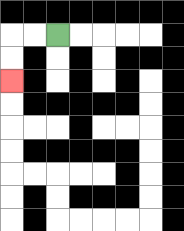{'start': '[2, 1]', 'end': '[0, 3]', 'path_directions': 'L,L,D,D', 'path_coordinates': '[[2, 1], [1, 1], [0, 1], [0, 2], [0, 3]]'}